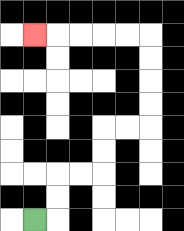{'start': '[1, 9]', 'end': '[1, 1]', 'path_directions': 'R,U,U,R,R,U,U,R,R,U,U,U,U,L,L,L,L,L', 'path_coordinates': '[[1, 9], [2, 9], [2, 8], [2, 7], [3, 7], [4, 7], [4, 6], [4, 5], [5, 5], [6, 5], [6, 4], [6, 3], [6, 2], [6, 1], [5, 1], [4, 1], [3, 1], [2, 1], [1, 1]]'}